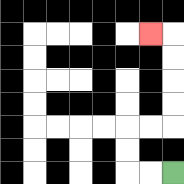{'start': '[7, 7]', 'end': '[6, 1]', 'path_directions': 'L,L,U,U,R,R,U,U,U,U,L', 'path_coordinates': '[[7, 7], [6, 7], [5, 7], [5, 6], [5, 5], [6, 5], [7, 5], [7, 4], [7, 3], [7, 2], [7, 1], [6, 1]]'}